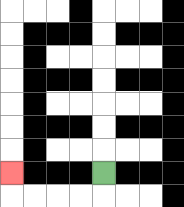{'start': '[4, 7]', 'end': '[0, 7]', 'path_directions': 'D,L,L,L,L,U', 'path_coordinates': '[[4, 7], [4, 8], [3, 8], [2, 8], [1, 8], [0, 8], [0, 7]]'}